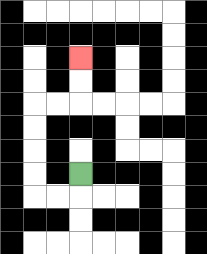{'start': '[3, 7]', 'end': '[3, 2]', 'path_directions': 'D,L,L,U,U,U,U,R,R,U,U', 'path_coordinates': '[[3, 7], [3, 8], [2, 8], [1, 8], [1, 7], [1, 6], [1, 5], [1, 4], [2, 4], [3, 4], [3, 3], [3, 2]]'}